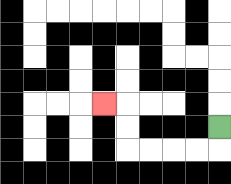{'start': '[9, 5]', 'end': '[4, 4]', 'path_directions': 'D,L,L,L,L,U,U,L', 'path_coordinates': '[[9, 5], [9, 6], [8, 6], [7, 6], [6, 6], [5, 6], [5, 5], [5, 4], [4, 4]]'}